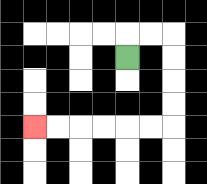{'start': '[5, 2]', 'end': '[1, 5]', 'path_directions': 'U,R,R,D,D,D,D,L,L,L,L,L,L', 'path_coordinates': '[[5, 2], [5, 1], [6, 1], [7, 1], [7, 2], [7, 3], [7, 4], [7, 5], [6, 5], [5, 5], [4, 5], [3, 5], [2, 5], [1, 5]]'}